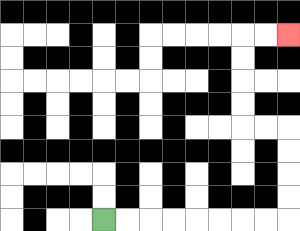{'start': '[4, 9]', 'end': '[12, 1]', 'path_directions': 'R,R,R,R,R,R,R,R,U,U,U,U,L,L,U,U,U,U,R,R', 'path_coordinates': '[[4, 9], [5, 9], [6, 9], [7, 9], [8, 9], [9, 9], [10, 9], [11, 9], [12, 9], [12, 8], [12, 7], [12, 6], [12, 5], [11, 5], [10, 5], [10, 4], [10, 3], [10, 2], [10, 1], [11, 1], [12, 1]]'}